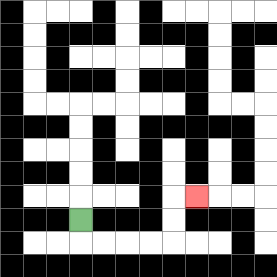{'start': '[3, 9]', 'end': '[8, 8]', 'path_directions': 'D,R,R,R,R,U,U,R', 'path_coordinates': '[[3, 9], [3, 10], [4, 10], [5, 10], [6, 10], [7, 10], [7, 9], [7, 8], [8, 8]]'}